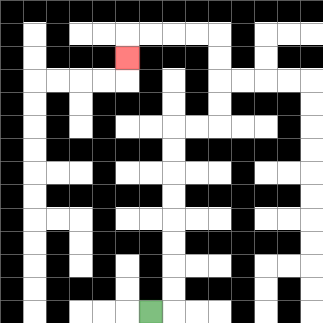{'start': '[6, 13]', 'end': '[5, 2]', 'path_directions': 'R,U,U,U,U,U,U,U,U,R,R,U,U,U,U,L,L,L,L,D', 'path_coordinates': '[[6, 13], [7, 13], [7, 12], [7, 11], [7, 10], [7, 9], [7, 8], [7, 7], [7, 6], [7, 5], [8, 5], [9, 5], [9, 4], [9, 3], [9, 2], [9, 1], [8, 1], [7, 1], [6, 1], [5, 1], [5, 2]]'}